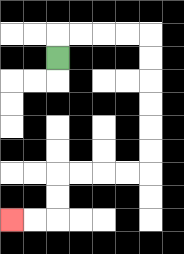{'start': '[2, 2]', 'end': '[0, 9]', 'path_directions': 'U,R,R,R,R,D,D,D,D,D,D,L,L,L,L,D,D,L,L', 'path_coordinates': '[[2, 2], [2, 1], [3, 1], [4, 1], [5, 1], [6, 1], [6, 2], [6, 3], [6, 4], [6, 5], [6, 6], [6, 7], [5, 7], [4, 7], [3, 7], [2, 7], [2, 8], [2, 9], [1, 9], [0, 9]]'}